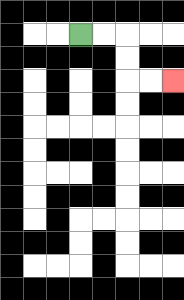{'start': '[3, 1]', 'end': '[7, 3]', 'path_directions': 'R,R,D,D,R,R', 'path_coordinates': '[[3, 1], [4, 1], [5, 1], [5, 2], [5, 3], [6, 3], [7, 3]]'}